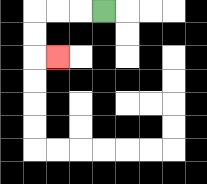{'start': '[4, 0]', 'end': '[2, 2]', 'path_directions': 'L,L,L,D,D,R', 'path_coordinates': '[[4, 0], [3, 0], [2, 0], [1, 0], [1, 1], [1, 2], [2, 2]]'}